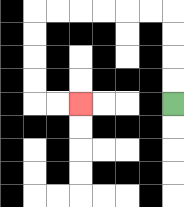{'start': '[7, 4]', 'end': '[3, 4]', 'path_directions': 'U,U,U,U,L,L,L,L,L,L,D,D,D,D,R,R', 'path_coordinates': '[[7, 4], [7, 3], [7, 2], [7, 1], [7, 0], [6, 0], [5, 0], [4, 0], [3, 0], [2, 0], [1, 0], [1, 1], [1, 2], [1, 3], [1, 4], [2, 4], [3, 4]]'}